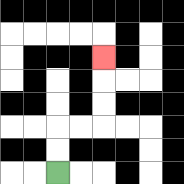{'start': '[2, 7]', 'end': '[4, 2]', 'path_directions': 'U,U,R,R,U,U,U', 'path_coordinates': '[[2, 7], [2, 6], [2, 5], [3, 5], [4, 5], [4, 4], [4, 3], [4, 2]]'}